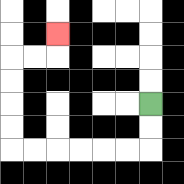{'start': '[6, 4]', 'end': '[2, 1]', 'path_directions': 'D,D,L,L,L,L,L,L,U,U,U,U,R,R,U', 'path_coordinates': '[[6, 4], [6, 5], [6, 6], [5, 6], [4, 6], [3, 6], [2, 6], [1, 6], [0, 6], [0, 5], [0, 4], [0, 3], [0, 2], [1, 2], [2, 2], [2, 1]]'}